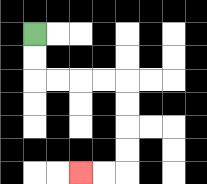{'start': '[1, 1]', 'end': '[3, 7]', 'path_directions': 'D,D,R,R,R,R,D,D,D,D,L,L', 'path_coordinates': '[[1, 1], [1, 2], [1, 3], [2, 3], [3, 3], [4, 3], [5, 3], [5, 4], [5, 5], [5, 6], [5, 7], [4, 7], [3, 7]]'}